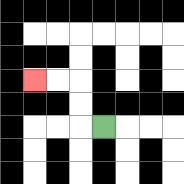{'start': '[4, 5]', 'end': '[1, 3]', 'path_directions': 'L,U,U,L,L', 'path_coordinates': '[[4, 5], [3, 5], [3, 4], [3, 3], [2, 3], [1, 3]]'}